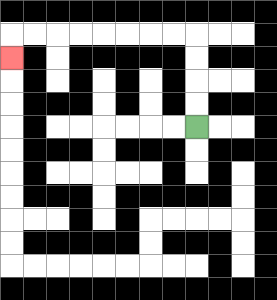{'start': '[8, 5]', 'end': '[0, 2]', 'path_directions': 'U,U,U,U,L,L,L,L,L,L,L,L,D', 'path_coordinates': '[[8, 5], [8, 4], [8, 3], [8, 2], [8, 1], [7, 1], [6, 1], [5, 1], [4, 1], [3, 1], [2, 1], [1, 1], [0, 1], [0, 2]]'}